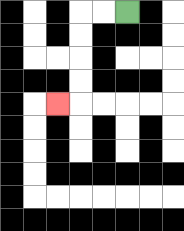{'start': '[5, 0]', 'end': '[2, 4]', 'path_directions': 'L,L,D,D,D,D,L', 'path_coordinates': '[[5, 0], [4, 0], [3, 0], [3, 1], [3, 2], [3, 3], [3, 4], [2, 4]]'}